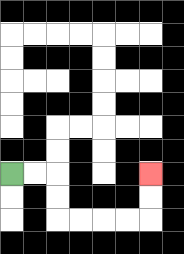{'start': '[0, 7]', 'end': '[6, 7]', 'path_directions': 'R,R,D,D,R,R,R,R,U,U', 'path_coordinates': '[[0, 7], [1, 7], [2, 7], [2, 8], [2, 9], [3, 9], [4, 9], [5, 9], [6, 9], [6, 8], [6, 7]]'}